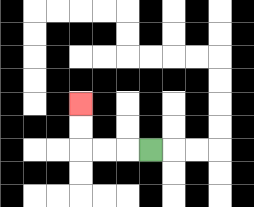{'start': '[6, 6]', 'end': '[3, 4]', 'path_directions': 'L,L,L,U,U', 'path_coordinates': '[[6, 6], [5, 6], [4, 6], [3, 6], [3, 5], [3, 4]]'}